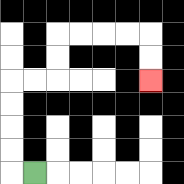{'start': '[1, 7]', 'end': '[6, 3]', 'path_directions': 'L,U,U,U,U,R,R,U,U,R,R,R,R,D,D', 'path_coordinates': '[[1, 7], [0, 7], [0, 6], [0, 5], [0, 4], [0, 3], [1, 3], [2, 3], [2, 2], [2, 1], [3, 1], [4, 1], [5, 1], [6, 1], [6, 2], [6, 3]]'}